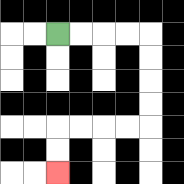{'start': '[2, 1]', 'end': '[2, 7]', 'path_directions': 'R,R,R,R,D,D,D,D,L,L,L,L,D,D', 'path_coordinates': '[[2, 1], [3, 1], [4, 1], [5, 1], [6, 1], [6, 2], [6, 3], [6, 4], [6, 5], [5, 5], [4, 5], [3, 5], [2, 5], [2, 6], [2, 7]]'}